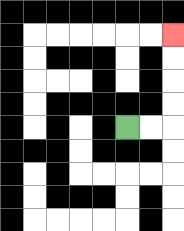{'start': '[5, 5]', 'end': '[7, 1]', 'path_directions': 'R,R,U,U,U,U', 'path_coordinates': '[[5, 5], [6, 5], [7, 5], [7, 4], [7, 3], [7, 2], [7, 1]]'}